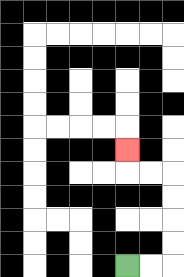{'start': '[5, 11]', 'end': '[5, 6]', 'path_directions': 'R,R,U,U,U,U,L,L,U', 'path_coordinates': '[[5, 11], [6, 11], [7, 11], [7, 10], [7, 9], [7, 8], [7, 7], [6, 7], [5, 7], [5, 6]]'}